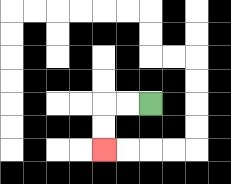{'start': '[6, 4]', 'end': '[4, 6]', 'path_directions': 'L,L,D,D', 'path_coordinates': '[[6, 4], [5, 4], [4, 4], [4, 5], [4, 6]]'}